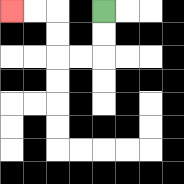{'start': '[4, 0]', 'end': '[0, 0]', 'path_directions': 'D,D,L,L,U,U,L,L', 'path_coordinates': '[[4, 0], [4, 1], [4, 2], [3, 2], [2, 2], [2, 1], [2, 0], [1, 0], [0, 0]]'}